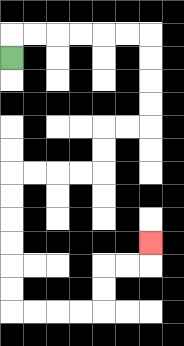{'start': '[0, 2]', 'end': '[6, 10]', 'path_directions': 'U,R,R,R,R,R,R,D,D,D,D,L,L,D,D,L,L,L,L,D,D,D,D,D,D,R,R,R,R,U,U,R,R,U', 'path_coordinates': '[[0, 2], [0, 1], [1, 1], [2, 1], [3, 1], [4, 1], [5, 1], [6, 1], [6, 2], [6, 3], [6, 4], [6, 5], [5, 5], [4, 5], [4, 6], [4, 7], [3, 7], [2, 7], [1, 7], [0, 7], [0, 8], [0, 9], [0, 10], [0, 11], [0, 12], [0, 13], [1, 13], [2, 13], [3, 13], [4, 13], [4, 12], [4, 11], [5, 11], [6, 11], [6, 10]]'}